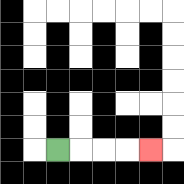{'start': '[2, 6]', 'end': '[6, 6]', 'path_directions': 'R,R,R,R', 'path_coordinates': '[[2, 6], [3, 6], [4, 6], [5, 6], [6, 6]]'}